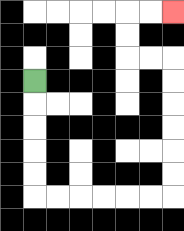{'start': '[1, 3]', 'end': '[7, 0]', 'path_directions': 'D,D,D,D,D,R,R,R,R,R,R,U,U,U,U,U,U,L,L,U,U,R,R', 'path_coordinates': '[[1, 3], [1, 4], [1, 5], [1, 6], [1, 7], [1, 8], [2, 8], [3, 8], [4, 8], [5, 8], [6, 8], [7, 8], [7, 7], [7, 6], [7, 5], [7, 4], [7, 3], [7, 2], [6, 2], [5, 2], [5, 1], [5, 0], [6, 0], [7, 0]]'}